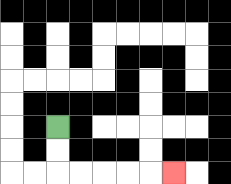{'start': '[2, 5]', 'end': '[7, 7]', 'path_directions': 'D,D,R,R,R,R,R', 'path_coordinates': '[[2, 5], [2, 6], [2, 7], [3, 7], [4, 7], [5, 7], [6, 7], [7, 7]]'}